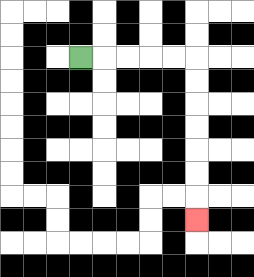{'start': '[3, 2]', 'end': '[8, 9]', 'path_directions': 'R,R,R,R,R,D,D,D,D,D,D,D', 'path_coordinates': '[[3, 2], [4, 2], [5, 2], [6, 2], [7, 2], [8, 2], [8, 3], [8, 4], [8, 5], [8, 6], [8, 7], [8, 8], [8, 9]]'}